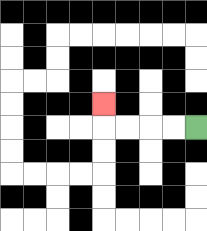{'start': '[8, 5]', 'end': '[4, 4]', 'path_directions': 'L,L,L,L,U', 'path_coordinates': '[[8, 5], [7, 5], [6, 5], [5, 5], [4, 5], [4, 4]]'}